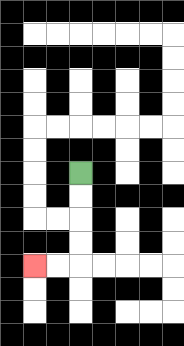{'start': '[3, 7]', 'end': '[1, 11]', 'path_directions': 'D,D,D,D,L,L', 'path_coordinates': '[[3, 7], [3, 8], [3, 9], [3, 10], [3, 11], [2, 11], [1, 11]]'}